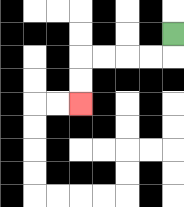{'start': '[7, 1]', 'end': '[3, 4]', 'path_directions': 'D,L,L,L,L,D,D', 'path_coordinates': '[[7, 1], [7, 2], [6, 2], [5, 2], [4, 2], [3, 2], [3, 3], [3, 4]]'}